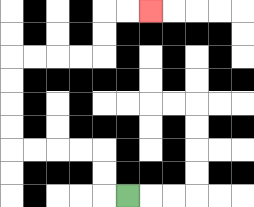{'start': '[5, 8]', 'end': '[6, 0]', 'path_directions': 'L,U,U,L,L,L,L,U,U,U,U,R,R,R,R,U,U,R,R', 'path_coordinates': '[[5, 8], [4, 8], [4, 7], [4, 6], [3, 6], [2, 6], [1, 6], [0, 6], [0, 5], [0, 4], [0, 3], [0, 2], [1, 2], [2, 2], [3, 2], [4, 2], [4, 1], [4, 0], [5, 0], [6, 0]]'}